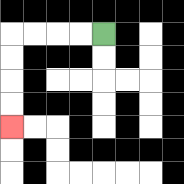{'start': '[4, 1]', 'end': '[0, 5]', 'path_directions': 'L,L,L,L,D,D,D,D', 'path_coordinates': '[[4, 1], [3, 1], [2, 1], [1, 1], [0, 1], [0, 2], [0, 3], [0, 4], [0, 5]]'}